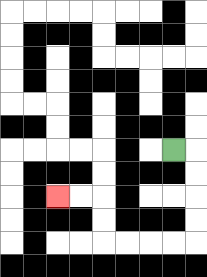{'start': '[7, 6]', 'end': '[2, 8]', 'path_directions': 'R,D,D,D,D,L,L,L,L,U,U,L,L', 'path_coordinates': '[[7, 6], [8, 6], [8, 7], [8, 8], [8, 9], [8, 10], [7, 10], [6, 10], [5, 10], [4, 10], [4, 9], [4, 8], [3, 8], [2, 8]]'}